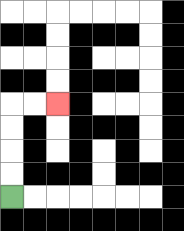{'start': '[0, 8]', 'end': '[2, 4]', 'path_directions': 'U,U,U,U,R,R', 'path_coordinates': '[[0, 8], [0, 7], [0, 6], [0, 5], [0, 4], [1, 4], [2, 4]]'}